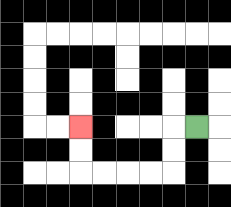{'start': '[8, 5]', 'end': '[3, 5]', 'path_directions': 'L,D,D,L,L,L,L,U,U', 'path_coordinates': '[[8, 5], [7, 5], [7, 6], [7, 7], [6, 7], [5, 7], [4, 7], [3, 7], [3, 6], [3, 5]]'}